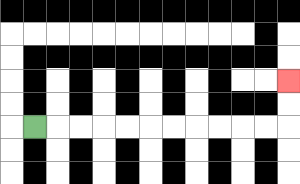{'start': '[1, 5]', 'end': '[12, 3]', 'path_directions': 'R,R,R,R,R,R,R,R,R,R,R,U,U', 'path_coordinates': '[[1, 5], [2, 5], [3, 5], [4, 5], [5, 5], [6, 5], [7, 5], [8, 5], [9, 5], [10, 5], [11, 5], [12, 5], [12, 4], [12, 3]]'}